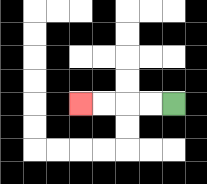{'start': '[7, 4]', 'end': '[3, 4]', 'path_directions': 'L,L,L,L', 'path_coordinates': '[[7, 4], [6, 4], [5, 4], [4, 4], [3, 4]]'}